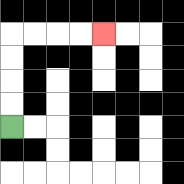{'start': '[0, 5]', 'end': '[4, 1]', 'path_directions': 'U,U,U,U,R,R,R,R', 'path_coordinates': '[[0, 5], [0, 4], [0, 3], [0, 2], [0, 1], [1, 1], [2, 1], [3, 1], [4, 1]]'}